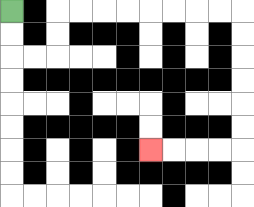{'start': '[0, 0]', 'end': '[6, 6]', 'path_directions': 'D,D,R,R,U,U,R,R,R,R,R,R,R,R,D,D,D,D,D,D,L,L,L,L', 'path_coordinates': '[[0, 0], [0, 1], [0, 2], [1, 2], [2, 2], [2, 1], [2, 0], [3, 0], [4, 0], [5, 0], [6, 0], [7, 0], [8, 0], [9, 0], [10, 0], [10, 1], [10, 2], [10, 3], [10, 4], [10, 5], [10, 6], [9, 6], [8, 6], [7, 6], [6, 6]]'}